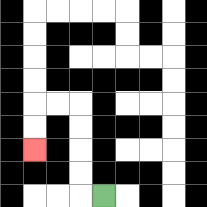{'start': '[4, 8]', 'end': '[1, 6]', 'path_directions': 'L,U,U,U,U,L,L,D,D', 'path_coordinates': '[[4, 8], [3, 8], [3, 7], [3, 6], [3, 5], [3, 4], [2, 4], [1, 4], [1, 5], [1, 6]]'}